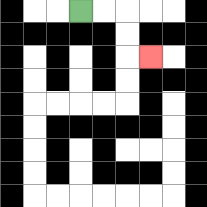{'start': '[3, 0]', 'end': '[6, 2]', 'path_directions': 'R,R,D,D,R', 'path_coordinates': '[[3, 0], [4, 0], [5, 0], [5, 1], [5, 2], [6, 2]]'}